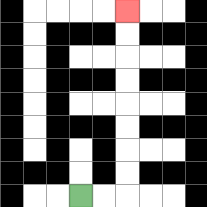{'start': '[3, 8]', 'end': '[5, 0]', 'path_directions': 'R,R,U,U,U,U,U,U,U,U', 'path_coordinates': '[[3, 8], [4, 8], [5, 8], [5, 7], [5, 6], [5, 5], [5, 4], [5, 3], [5, 2], [5, 1], [5, 0]]'}